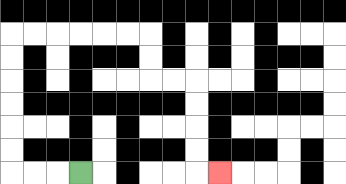{'start': '[3, 7]', 'end': '[9, 7]', 'path_directions': 'L,L,L,U,U,U,U,U,U,R,R,R,R,R,R,D,D,R,R,D,D,D,D,R', 'path_coordinates': '[[3, 7], [2, 7], [1, 7], [0, 7], [0, 6], [0, 5], [0, 4], [0, 3], [0, 2], [0, 1], [1, 1], [2, 1], [3, 1], [4, 1], [5, 1], [6, 1], [6, 2], [6, 3], [7, 3], [8, 3], [8, 4], [8, 5], [8, 6], [8, 7], [9, 7]]'}